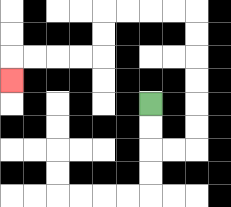{'start': '[6, 4]', 'end': '[0, 3]', 'path_directions': 'D,D,R,R,U,U,U,U,U,U,L,L,L,L,D,D,L,L,L,L,D', 'path_coordinates': '[[6, 4], [6, 5], [6, 6], [7, 6], [8, 6], [8, 5], [8, 4], [8, 3], [8, 2], [8, 1], [8, 0], [7, 0], [6, 0], [5, 0], [4, 0], [4, 1], [4, 2], [3, 2], [2, 2], [1, 2], [0, 2], [0, 3]]'}